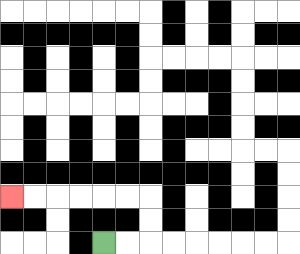{'start': '[4, 10]', 'end': '[0, 8]', 'path_directions': 'R,R,U,U,L,L,L,L,L,L', 'path_coordinates': '[[4, 10], [5, 10], [6, 10], [6, 9], [6, 8], [5, 8], [4, 8], [3, 8], [2, 8], [1, 8], [0, 8]]'}